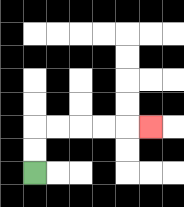{'start': '[1, 7]', 'end': '[6, 5]', 'path_directions': 'U,U,R,R,R,R,R', 'path_coordinates': '[[1, 7], [1, 6], [1, 5], [2, 5], [3, 5], [4, 5], [5, 5], [6, 5]]'}